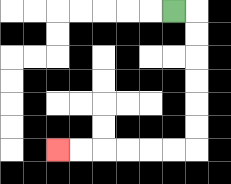{'start': '[7, 0]', 'end': '[2, 6]', 'path_directions': 'R,D,D,D,D,D,D,L,L,L,L,L,L', 'path_coordinates': '[[7, 0], [8, 0], [8, 1], [8, 2], [8, 3], [8, 4], [8, 5], [8, 6], [7, 6], [6, 6], [5, 6], [4, 6], [3, 6], [2, 6]]'}